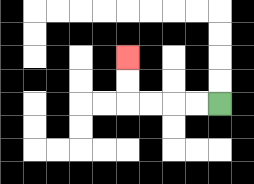{'start': '[9, 4]', 'end': '[5, 2]', 'path_directions': 'L,L,L,L,U,U', 'path_coordinates': '[[9, 4], [8, 4], [7, 4], [6, 4], [5, 4], [5, 3], [5, 2]]'}